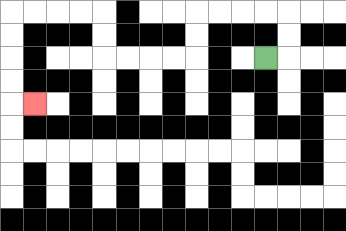{'start': '[11, 2]', 'end': '[1, 4]', 'path_directions': 'R,U,U,L,L,L,L,D,D,L,L,L,L,U,U,L,L,L,L,D,D,D,D,R', 'path_coordinates': '[[11, 2], [12, 2], [12, 1], [12, 0], [11, 0], [10, 0], [9, 0], [8, 0], [8, 1], [8, 2], [7, 2], [6, 2], [5, 2], [4, 2], [4, 1], [4, 0], [3, 0], [2, 0], [1, 0], [0, 0], [0, 1], [0, 2], [0, 3], [0, 4], [1, 4]]'}